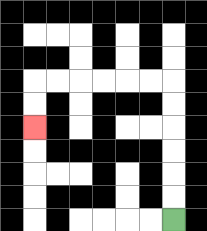{'start': '[7, 9]', 'end': '[1, 5]', 'path_directions': 'U,U,U,U,U,U,L,L,L,L,L,L,D,D', 'path_coordinates': '[[7, 9], [7, 8], [7, 7], [7, 6], [7, 5], [7, 4], [7, 3], [6, 3], [5, 3], [4, 3], [3, 3], [2, 3], [1, 3], [1, 4], [1, 5]]'}